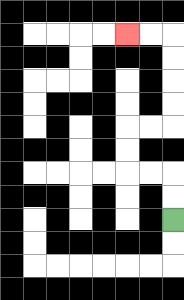{'start': '[7, 9]', 'end': '[5, 1]', 'path_directions': 'U,U,L,L,U,U,R,R,U,U,U,U,L,L', 'path_coordinates': '[[7, 9], [7, 8], [7, 7], [6, 7], [5, 7], [5, 6], [5, 5], [6, 5], [7, 5], [7, 4], [7, 3], [7, 2], [7, 1], [6, 1], [5, 1]]'}